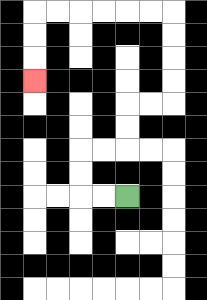{'start': '[5, 8]', 'end': '[1, 3]', 'path_directions': 'L,L,U,U,R,R,U,U,R,R,U,U,U,U,L,L,L,L,L,L,D,D,D', 'path_coordinates': '[[5, 8], [4, 8], [3, 8], [3, 7], [3, 6], [4, 6], [5, 6], [5, 5], [5, 4], [6, 4], [7, 4], [7, 3], [7, 2], [7, 1], [7, 0], [6, 0], [5, 0], [4, 0], [3, 0], [2, 0], [1, 0], [1, 1], [1, 2], [1, 3]]'}